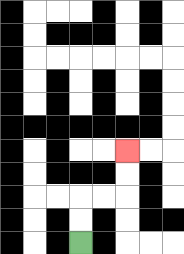{'start': '[3, 10]', 'end': '[5, 6]', 'path_directions': 'U,U,R,R,U,U', 'path_coordinates': '[[3, 10], [3, 9], [3, 8], [4, 8], [5, 8], [5, 7], [5, 6]]'}